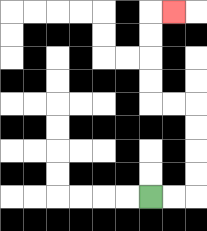{'start': '[6, 8]', 'end': '[7, 0]', 'path_directions': 'R,R,U,U,U,U,L,L,U,U,U,U,R', 'path_coordinates': '[[6, 8], [7, 8], [8, 8], [8, 7], [8, 6], [8, 5], [8, 4], [7, 4], [6, 4], [6, 3], [6, 2], [6, 1], [6, 0], [7, 0]]'}